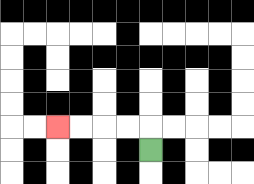{'start': '[6, 6]', 'end': '[2, 5]', 'path_directions': 'U,L,L,L,L', 'path_coordinates': '[[6, 6], [6, 5], [5, 5], [4, 5], [3, 5], [2, 5]]'}